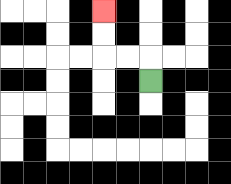{'start': '[6, 3]', 'end': '[4, 0]', 'path_directions': 'U,L,L,U,U', 'path_coordinates': '[[6, 3], [6, 2], [5, 2], [4, 2], [4, 1], [4, 0]]'}